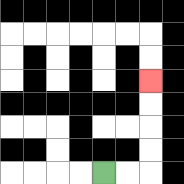{'start': '[4, 7]', 'end': '[6, 3]', 'path_directions': 'R,R,U,U,U,U', 'path_coordinates': '[[4, 7], [5, 7], [6, 7], [6, 6], [6, 5], [6, 4], [6, 3]]'}